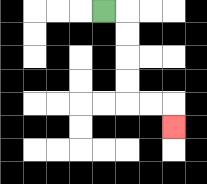{'start': '[4, 0]', 'end': '[7, 5]', 'path_directions': 'R,D,D,D,D,R,R,D', 'path_coordinates': '[[4, 0], [5, 0], [5, 1], [5, 2], [5, 3], [5, 4], [6, 4], [7, 4], [7, 5]]'}